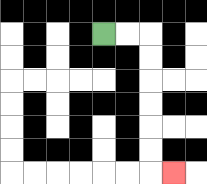{'start': '[4, 1]', 'end': '[7, 7]', 'path_directions': 'R,R,D,D,D,D,D,D,R', 'path_coordinates': '[[4, 1], [5, 1], [6, 1], [6, 2], [6, 3], [6, 4], [6, 5], [6, 6], [6, 7], [7, 7]]'}